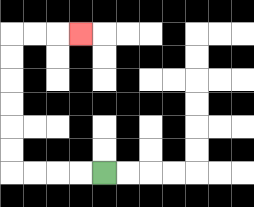{'start': '[4, 7]', 'end': '[3, 1]', 'path_directions': 'L,L,L,L,U,U,U,U,U,U,R,R,R', 'path_coordinates': '[[4, 7], [3, 7], [2, 7], [1, 7], [0, 7], [0, 6], [0, 5], [0, 4], [0, 3], [0, 2], [0, 1], [1, 1], [2, 1], [3, 1]]'}